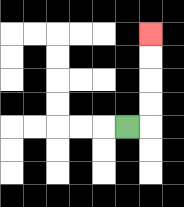{'start': '[5, 5]', 'end': '[6, 1]', 'path_directions': 'R,U,U,U,U', 'path_coordinates': '[[5, 5], [6, 5], [6, 4], [6, 3], [6, 2], [6, 1]]'}